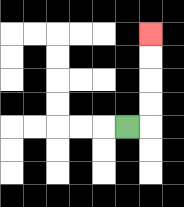{'start': '[5, 5]', 'end': '[6, 1]', 'path_directions': 'R,U,U,U,U', 'path_coordinates': '[[5, 5], [6, 5], [6, 4], [6, 3], [6, 2], [6, 1]]'}